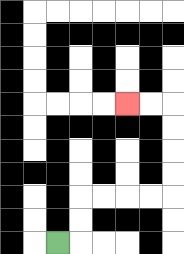{'start': '[2, 10]', 'end': '[5, 4]', 'path_directions': 'R,U,U,R,R,R,R,U,U,U,U,L,L', 'path_coordinates': '[[2, 10], [3, 10], [3, 9], [3, 8], [4, 8], [5, 8], [6, 8], [7, 8], [7, 7], [7, 6], [7, 5], [7, 4], [6, 4], [5, 4]]'}